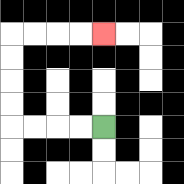{'start': '[4, 5]', 'end': '[4, 1]', 'path_directions': 'L,L,L,L,U,U,U,U,R,R,R,R', 'path_coordinates': '[[4, 5], [3, 5], [2, 5], [1, 5], [0, 5], [0, 4], [0, 3], [0, 2], [0, 1], [1, 1], [2, 1], [3, 1], [4, 1]]'}